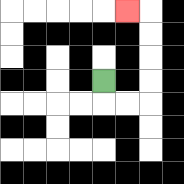{'start': '[4, 3]', 'end': '[5, 0]', 'path_directions': 'D,R,R,U,U,U,U,L', 'path_coordinates': '[[4, 3], [4, 4], [5, 4], [6, 4], [6, 3], [6, 2], [6, 1], [6, 0], [5, 0]]'}